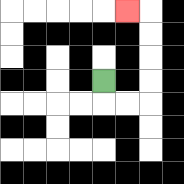{'start': '[4, 3]', 'end': '[5, 0]', 'path_directions': 'D,R,R,U,U,U,U,L', 'path_coordinates': '[[4, 3], [4, 4], [5, 4], [6, 4], [6, 3], [6, 2], [6, 1], [6, 0], [5, 0]]'}